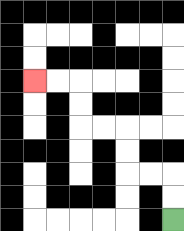{'start': '[7, 9]', 'end': '[1, 3]', 'path_directions': 'U,U,L,L,U,U,L,L,U,U,L,L', 'path_coordinates': '[[7, 9], [7, 8], [7, 7], [6, 7], [5, 7], [5, 6], [5, 5], [4, 5], [3, 5], [3, 4], [3, 3], [2, 3], [1, 3]]'}